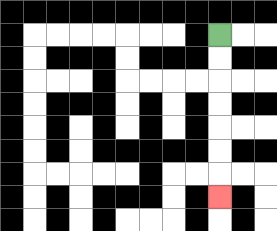{'start': '[9, 1]', 'end': '[9, 8]', 'path_directions': 'D,D,D,D,D,D,D', 'path_coordinates': '[[9, 1], [9, 2], [9, 3], [9, 4], [9, 5], [9, 6], [9, 7], [9, 8]]'}